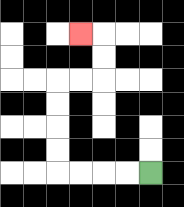{'start': '[6, 7]', 'end': '[3, 1]', 'path_directions': 'L,L,L,L,U,U,U,U,R,R,U,U,L', 'path_coordinates': '[[6, 7], [5, 7], [4, 7], [3, 7], [2, 7], [2, 6], [2, 5], [2, 4], [2, 3], [3, 3], [4, 3], [4, 2], [4, 1], [3, 1]]'}